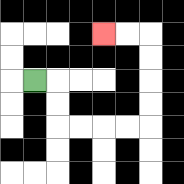{'start': '[1, 3]', 'end': '[4, 1]', 'path_directions': 'R,D,D,R,R,R,R,U,U,U,U,L,L', 'path_coordinates': '[[1, 3], [2, 3], [2, 4], [2, 5], [3, 5], [4, 5], [5, 5], [6, 5], [6, 4], [6, 3], [6, 2], [6, 1], [5, 1], [4, 1]]'}